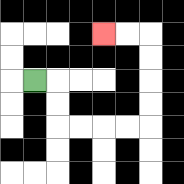{'start': '[1, 3]', 'end': '[4, 1]', 'path_directions': 'R,D,D,R,R,R,R,U,U,U,U,L,L', 'path_coordinates': '[[1, 3], [2, 3], [2, 4], [2, 5], [3, 5], [4, 5], [5, 5], [6, 5], [6, 4], [6, 3], [6, 2], [6, 1], [5, 1], [4, 1]]'}